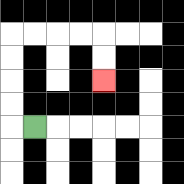{'start': '[1, 5]', 'end': '[4, 3]', 'path_directions': 'L,U,U,U,U,R,R,R,R,D,D', 'path_coordinates': '[[1, 5], [0, 5], [0, 4], [0, 3], [0, 2], [0, 1], [1, 1], [2, 1], [3, 1], [4, 1], [4, 2], [4, 3]]'}